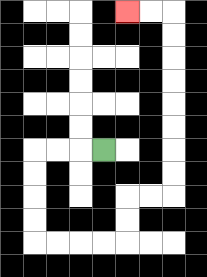{'start': '[4, 6]', 'end': '[5, 0]', 'path_directions': 'L,L,L,D,D,D,D,R,R,R,R,U,U,R,R,U,U,U,U,U,U,U,U,L,L', 'path_coordinates': '[[4, 6], [3, 6], [2, 6], [1, 6], [1, 7], [1, 8], [1, 9], [1, 10], [2, 10], [3, 10], [4, 10], [5, 10], [5, 9], [5, 8], [6, 8], [7, 8], [7, 7], [7, 6], [7, 5], [7, 4], [7, 3], [7, 2], [7, 1], [7, 0], [6, 0], [5, 0]]'}